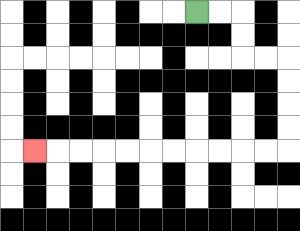{'start': '[8, 0]', 'end': '[1, 6]', 'path_directions': 'R,R,D,D,R,R,D,D,D,D,L,L,L,L,L,L,L,L,L,L,L', 'path_coordinates': '[[8, 0], [9, 0], [10, 0], [10, 1], [10, 2], [11, 2], [12, 2], [12, 3], [12, 4], [12, 5], [12, 6], [11, 6], [10, 6], [9, 6], [8, 6], [7, 6], [6, 6], [5, 6], [4, 6], [3, 6], [2, 6], [1, 6]]'}